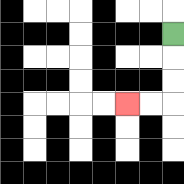{'start': '[7, 1]', 'end': '[5, 4]', 'path_directions': 'D,D,D,L,L', 'path_coordinates': '[[7, 1], [7, 2], [7, 3], [7, 4], [6, 4], [5, 4]]'}